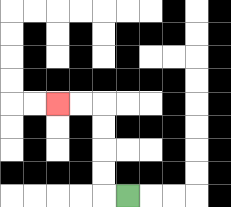{'start': '[5, 8]', 'end': '[2, 4]', 'path_directions': 'L,U,U,U,U,L,L', 'path_coordinates': '[[5, 8], [4, 8], [4, 7], [4, 6], [4, 5], [4, 4], [3, 4], [2, 4]]'}